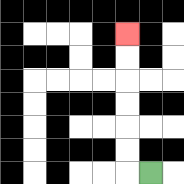{'start': '[6, 7]', 'end': '[5, 1]', 'path_directions': 'L,U,U,U,U,U,U', 'path_coordinates': '[[6, 7], [5, 7], [5, 6], [5, 5], [5, 4], [5, 3], [5, 2], [5, 1]]'}